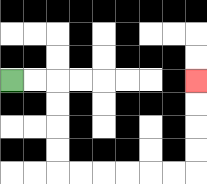{'start': '[0, 3]', 'end': '[8, 3]', 'path_directions': 'R,R,D,D,D,D,R,R,R,R,R,R,U,U,U,U', 'path_coordinates': '[[0, 3], [1, 3], [2, 3], [2, 4], [2, 5], [2, 6], [2, 7], [3, 7], [4, 7], [5, 7], [6, 7], [7, 7], [8, 7], [8, 6], [8, 5], [8, 4], [8, 3]]'}